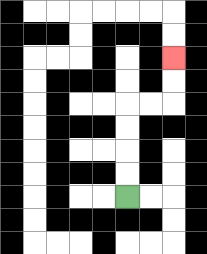{'start': '[5, 8]', 'end': '[7, 2]', 'path_directions': 'U,U,U,U,R,R,U,U', 'path_coordinates': '[[5, 8], [5, 7], [5, 6], [5, 5], [5, 4], [6, 4], [7, 4], [7, 3], [7, 2]]'}